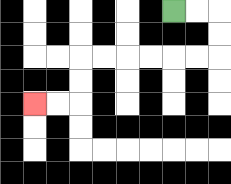{'start': '[7, 0]', 'end': '[1, 4]', 'path_directions': 'R,R,D,D,L,L,L,L,L,L,D,D,L,L', 'path_coordinates': '[[7, 0], [8, 0], [9, 0], [9, 1], [9, 2], [8, 2], [7, 2], [6, 2], [5, 2], [4, 2], [3, 2], [3, 3], [3, 4], [2, 4], [1, 4]]'}